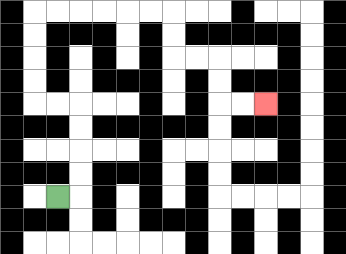{'start': '[2, 8]', 'end': '[11, 4]', 'path_directions': 'R,U,U,U,U,L,L,U,U,U,U,R,R,R,R,R,R,D,D,R,R,D,D,R,R', 'path_coordinates': '[[2, 8], [3, 8], [3, 7], [3, 6], [3, 5], [3, 4], [2, 4], [1, 4], [1, 3], [1, 2], [1, 1], [1, 0], [2, 0], [3, 0], [4, 0], [5, 0], [6, 0], [7, 0], [7, 1], [7, 2], [8, 2], [9, 2], [9, 3], [9, 4], [10, 4], [11, 4]]'}